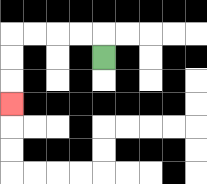{'start': '[4, 2]', 'end': '[0, 4]', 'path_directions': 'U,L,L,L,L,D,D,D', 'path_coordinates': '[[4, 2], [4, 1], [3, 1], [2, 1], [1, 1], [0, 1], [0, 2], [0, 3], [0, 4]]'}